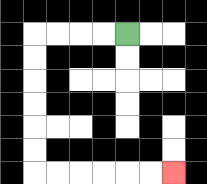{'start': '[5, 1]', 'end': '[7, 7]', 'path_directions': 'L,L,L,L,D,D,D,D,D,D,R,R,R,R,R,R', 'path_coordinates': '[[5, 1], [4, 1], [3, 1], [2, 1], [1, 1], [1, 2], [1, 3], [1, 4], [1, 5], [1, 6], [1, 7], [2, 7], [3, 7], [4, 7], [5, 7], [6, 7], [7, 7]]'}